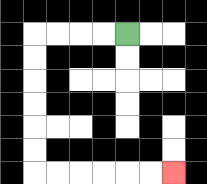{'start': '[5, 1]', 'end': '[7, 7]', 'path_directions': 'L,L,L,L,D,D,D,D,D,D,R,R,R,R,R,R', 'path_coordinates': '[[5, 1], [4, 1], [3, 1], [2, 1], [1, 1], [1, 2], [1, 3], [1, 4], [1, 5], [1, 6], [1, 7], [2, 7], [3, 7], [4, 7], [5, 7], [6, 7], [7, 7]]'}